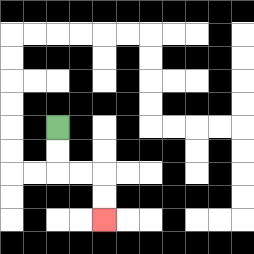{'start': '[2, 5]', 'end': '[4, 9]', 'path_directions': 'D,D,R,R,D,D', 'path_coordinates': '[[2, 5], [2, 6], [2, 7], [3, 7], [4, 7], [4, 8], [4, 9]]'}